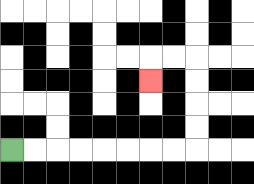{'start': '[0, 6]', 'end': '[6, 3]', 'path_directions': 'R,R,R,R,R,R,R,R,U,U,U,U,L,L,D', 'path_coordinates': '[[0, 6], [1, 6], [2, 6], [3, 6], [4, 6], [5, 6], [6, 6], [7, 6], [8, 6], [8, 5], [8, 4], [8, 3], [8, 2], [7, 2], [6, 2], [6, 3]]'}